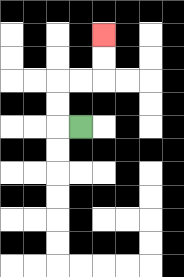{'start': '[3, 5]', 'end': '[4, 1]', 'path_directions': 'L,U,U,R,R,U,U', 'path_coordinates': '[[3, 5], [2, 5], [2, 4], [2, 3], [3, 3], [4, 3], [4, 2], [4, 1]]'}